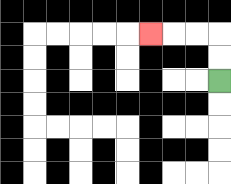{'start': '[9, 3]', 'end': '[6, 1]', 'path_directions': 'U,U,L,L,L', 'path_coordinates': '[[9, 3], [9, 2], [9, 1], [8, 1], [7, 1], [6, 1]]'}